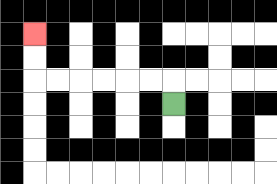{'start': '[7, 4]', 'end': '[1, 1]', 'path_directions': 'U,L,L,L,L,L,L,U,U', 'path_coordinates': '[[7, 4], [7, 3], [6, 3], [5, 3], [4, 3], [3, 3], [2, 3], [1, 3], [1, 2], [1, 1]]'}